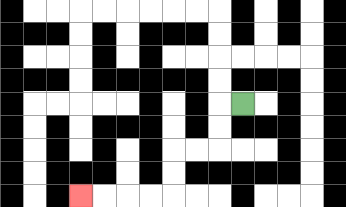{'start': '[10, 4]', 'end': '[3, 8]', 'path_directions': 'L,D,D,L,L,D,D,L,L,L,L', 'path_coordinates': '[[10, 4], [9, 4], [9, 5], [9, 6], [8, 6], [7, 6], [7, 7], [7, 8], [6, 8], [5, 8], [4, 8], [3, 8]]'}